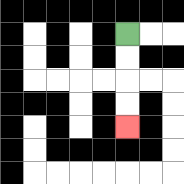{'start': '[5, 1]', 'end': '[5, 5]', 'path_directions': 'D,D,D,D', 'path_coordinates': '[[5, 1], [5, 2], [5, 3], [5, 4], [5, 5]]'}